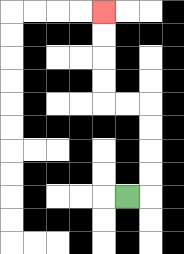{'start': '[5, 8]', 'end': '[4, 0]', 'path_directions': 'R,U,U,U,U,L,L,U,U,U,U', 'path_coordinates': '[[5, 8], [6, 8], [6, 7], [6, 6], [6, 5], [6, 4], [5, 4], [4, 4], [4, 3], [4, 2], [4, 1], [4, 0]]'}